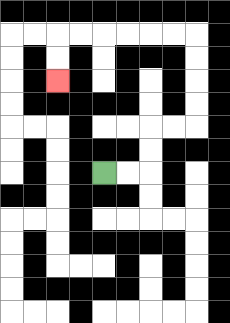{'start': '[4, 7]', 'end': '[2, 3]', 'path_directions': 'R,R,U,U,R,R,U,U,U,U,L,L,L,L,L,L,D,D', 'path_coordinates': '[[4, 7], [5, 7], [6, 7], [6, 6], [6, 5], [7, 5], [8, 5], [8, 4], [8, 3], [8, 2], [8, 1], [7, 1], [6, 1], [5, 1], [4, 1], [3, 1], [2, 1], [2, 2], [2, 3]]'}